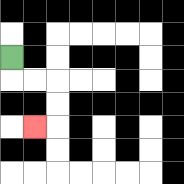{'start': '[0, 2]', 'end': '[1, 5]', 'path_directions': 'D,R,R,D,D,L', 'path_coordinates': '[[0, 2], [0, 3], [1, 3], [2, 3], [2, 4], [2, 5], [1, 5]]'}